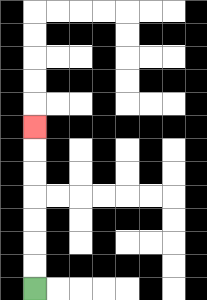{'start': '[1, 12]', 'end': '[1, 5]', 'path_directions': 'U,U,U,U,U,U,U', 'path_coordinates': '[[1, 12], [1, 11], [1, 10], [1, 9], [1, 8], [1, 7], [1, 6], [1, 5]]'}